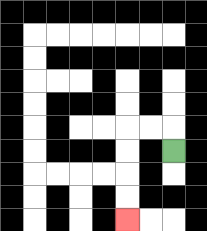{'start': '[7, 6]', 'end': '[5, 9]', 'path_directions': 'U,L,L,D,D,D,D', 'path_coordinates': '[[7, 6], [7, 5], [6, 5], [5, 5], [5, 6], [5, 7], [5, 8], [5, 9]]'}